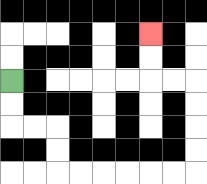{'start': '[0, 3]', 'end': '[6, 1]', 'path_directions': 'D,D,R,R,D,D,R,R,R,R,R,R,U,U,U,U,L,L,U,U', 'path_coordinates': '[[0, 3], [0, 4], [0, 5], [1, 5], [2, 5], [2, 6], [2, 7], [3, 7], [4, 7], [5, 7], [6, 7], [7, 7], [8, 7], [8, 6], [8, 5], [8, 4], [8, 3], [7, 3], [6, 3], [6, 2], [6, 1]]'}